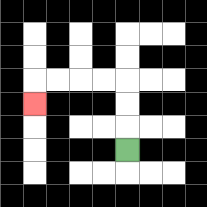{'start': '[5, 6]', 'end': '[1, 4]', 'path_directions': 'U,U,U,L,L,L,L,D', 'path_coordinates': '[[5, 6], [5, 5], [5, 4], [5, 3], [4, 3], [3, 3], [2, 3], [1, 3], [1, 4]]'}